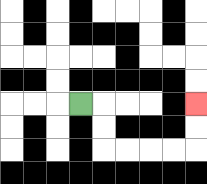{'start': '[3, 4]', 'end': '[8, 4]', 'path_directions': 'R,D,D,R,R,R,R,U,U', 'path_coordinates': '[[3, 4], [4, 4], [4, 5], [4, 6], [5, 6], [6, 6], [7, 6], [8, 6], [8, 5], [8, 4]]'}